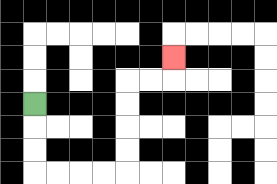{'start': '[1, 4]', 'end': '[7, 2]', 'path_directions': 'D,D,D,R,R,R,R,U,U,U,U,R,R,U', 'path_coordinates': '[[1, 4], [1, 5], [1, 6], [1, 7], [2, 7], [3, 7], [4, 7], [5, 7], [5, 6], [5, 5], [5, 4], [5, 3], [6, 3], [7, 3], [7, 2]]'}